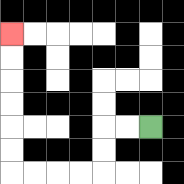{'start': '[6, 5]', 'end': '[0, 1]', 'path_directions': 'L,L,D,D,L,L,L,L,U,U,U,U,U,U', 'path_coordinates': '[[6, 5], [5, 5], [4, 5], [4, 6], [4, 7], [3, 7], [2, 7], [1, 7], [0, 7], [0, 6], [0, 5], [0, 4], [0, 3], [0, 2], [0, 1]]'}